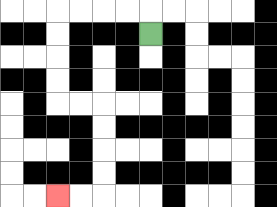{'start': '[6, 1]', 'end': '[2, 8]', 'path_directions': 'U,L,L,L,L,D,D,D,D,R,R,D,D,D,D,L,L', 'path_coordinates': '[[6, 1], [6, 0], [5, 0], [4, 0], [3, 0], [2, 0], [2, 1], [2, 2], [2, 3], [2, 4], [3, 4], [4, 4], [4, 5], [4, 6], [4, 7], [4, 8], [3, 8], [2, 8]]'}